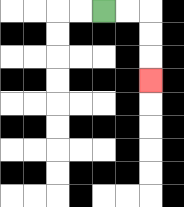{'start': '[4, 0]', 'end': '[6, 3]', 'path_directions': 'R,R,D,D,D', 'path_coordinates': '[[4, 0], [5, 0], [6, 0], [6, 1], [6, 2], [6, 3]]'}